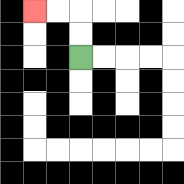{'start': '[3, 2]', 'end': '[1, 0]', 'path_directions': 'U,U,L,L', 'path_coordinates': '[[3, 2], [3, 1], [3, 0], [2, 0], [1, 0]]'}